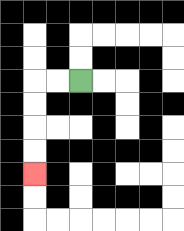{'start': '[3, 3]', 'end': '[1, 7]', 'path_directions': 'L,L,D,D,D,D', 'path_coordinates': '[[3, 3], [2, 3], [1, 3], [1, 4], [1, 5], [1, 6], [1, 7]]'}